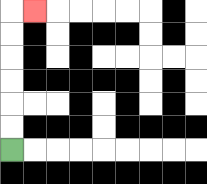{'start': '[0, 6]', 'end': '[1, 0]', 'path_directions': 'U,U,U,U,U,U,R', 'path_coordinates': '[[0, 6], [0, 5], [0, 4], [0, 3], [0, 2], [0, 1], [0, 0], [1, 0]]'}